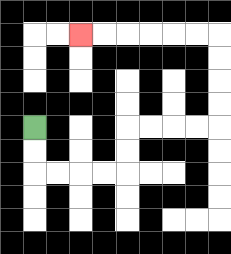{'start': '[1, 5]', 'end': '[3, 1]', 'path_directions': 'D,D,R,R,R,R,U,U,R,R,R,R,U,U,U,U,L,L,L,L,L,L', 'path_coordinates': '[[1, 5], [1, 6], [1, 7], [2, 7], [3, 7], [4, 7], [5, 7], [5, 6], [5, 5], [6, 5], [7, 5], [8, 5], [9, 5], [9, 4], [9, 3], [9, 2], [9, 1], [8, 1], [7, 1], [6, 1], [5, 1], [4, 1], [3, 1]]'}